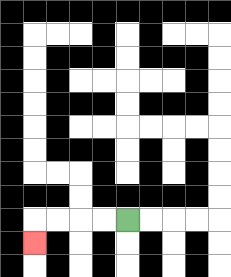{'start': '[5, 9]', 'end': '[1, 10]', 'path_directions': 'L,L,L,L,D', 'path_coordinates': '[[5, 9], [4, 9], [3, 9], [2, 9], [1, 9], [1, 10]]'}